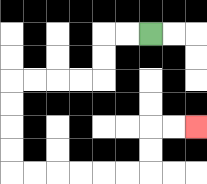{'start': '[6, 1]', 'end': '[8, 5]', 'path_directions': 'L,L,D,D,L,L,L,L,D,D,D,D,R,R,R,R,R,R,U,U,R,R', 'path_coordinates': '[[6, 1], [5, 1], [4, 1], [4, 2], [4, 3], [3, 3], [2, 3], [1, 3], [0, 3], [0, 4], [0, 5], [0, 6], [0, 7], [1, 7], [2, 7], [3, 7], [4, 7], [5, 7], [6, 7], [6, 6], [6, 5], [7, 5], [8, 5]]'}